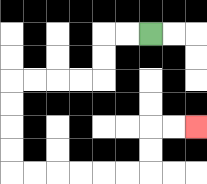{'start': '[6, 1]', 'end': '[8, 5]', 'path_directions': 'L,L,D,D,L,L,L,L,D,D,D,D,R,R,R,R,R,R,U,U,R,R', 'path_coordinates': '[[6, 1], [5, 1], [4, 1], [4, 2], [4, 3], [3, 3], [2, 3], [1, 3], [0, 3], [0, 4], [0, 5], [0, 6], [0, 7], [1, 7], [2, 7], [3, 7], [4, 7], [5, 7], [6, 7], [6, 6], [6, 5], [7, 5], [8, 5]]'}